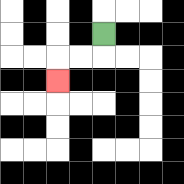{'start': '[4, 1]', 'end': '[2, 3]', 'path_directions': 'D,L,L,D', 'path_coordinates': '[[4, 1], [4, 2], [3, 2], [2, 2], [2, 3]]'}